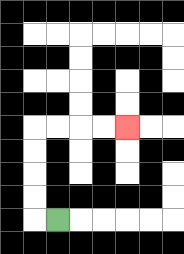{'start': '[2, 9]', 'end': '[5, 5]', 'path_directions': 'L,U,U,U,U,R,R,R,R', 'path_coordinates': '[[2, 9], [1, 9], [1, 8], [1, 7], [1, 6], [1, 5], [2, 5], [3, 5], [4, 5], [5, 5]]'}